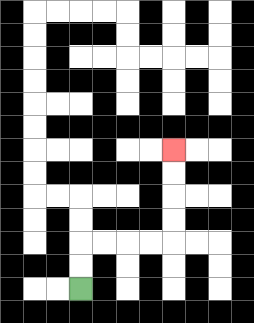{'start': '[3, 12]', 'end': '[7, 6]', 'path_directions': 'U,U,R,R,R,R,U,U,U,U', 'path_coordinates': '[[3, 12], [3, 11], [3, 10], [4, 10], [5, 10], [6, 10], [7, 10], [7, 9], [7, 8], [7, 7], [7, 6]]'}